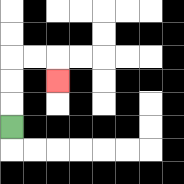{'start': '[0, 5]', 'end': '[2, 3]', 'path_directions': 'U,U,U,R,R,D', 'path_coordinates': '[[0, 5], [0, 4], [0, 3], [0, 2], [1, 2], [2, 2], [2, 3]]'}